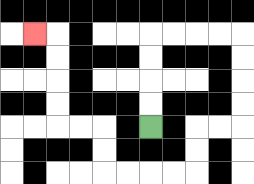{'start': '[6, 5]', 'end': '[1, 1]', 'path_directions': 'U,U,U,U,R,R,R,R,D,D,D,D,L,L,D,D,L,L,L,L,U,U,L,L,U,U,U,U,L', 'path_coordinates': '[[6, 5], [6, 4], [6, 3], [6, 2], [6, 1], [7, 1], [8, 1], [9, 1], [10, 1], [10, 2], [10, 3], [10, 4], [10, 5], [9, 5], [8, 5], [8, 6], [8, 7], [7, 7], [6, 7], [5, 7], [4, 7], [4, 6], [4, 5], [3, 5], [2, 5], [2, 4], [2, 3], [2, 2], [2, 1], [1, 1]]'}